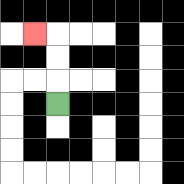{'start': '[2, 4]', 'end': '[1, 1]', 'path_directions': 'U,U,U,L', 'path_coordinates': '[[2, 4], [2, 3], [2, 2], [2, 1], [1, 1]]'}